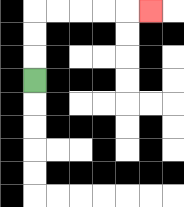{'start': '[1, 3]', 'end': '[6, 0]', 'path_directions': 'U,U,U,R,R,R,R,R', 'path_coordinates': '[[1, 3], [1, 2], [1, 1], [1, 0], [2, 0], [3, 0], [4, 0], [5, 0], [6, 0]]'}